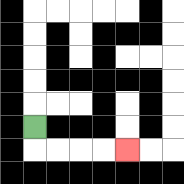{'start': '[1, 5]', 'end': '[5, 6]', 'path_directions': 'D,R,R,R,R', 'path_coordinates': '[[1, 5], [1, 6], [2, 6], [3, 6], [4, 6], [5, 6]]'}